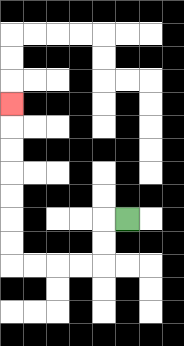{'start': '[5, 9]', 'end': '[0, 4]', 'path_directions': 'L,D,D,L,L,L,L,U,U,U,U,U,U,U', 'path_coordinates': '[[5, 9], [4, 9], [4, 10], [4, 11], [3, 11], [2, 11], [1, 11], [0, 11], [0, 10], [0, 9], [0, 8], [0, 7], [0, 6], [0, 5], [0, 4]]'}